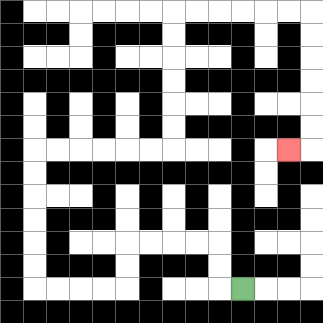{'start': '[10, 12]', 'end': '[12, 6]', 'path_directions': 'L,U,U,L,L,L,L,D,D,L,L,L,L,U,U,U,U,U,U,R,R,R,R,R,R,U,U,U,U,U,U,R,R,R,R,R,R,D,D,D,D,D,D,L', 'path_coordinates': '[[10, 12], [9, 12], [9, 11], [9, 10], [8, 10], [7, 10], [6, 10], [5, 10], [5, 11], [5, 12], [4, 12], [3, 12], [2, 12], [1, 12], [1, 11], [1, 10], [1, 9], [1, 8], [1, 7], [1, 6], [2, 6], [3, 6], [4, 6], [5, 6], [6, 6], [7, 6], [7, 5], [7, 4], [7, 3], [7, 2], [7, 1], [7, 0], [8, 0], [9, 0], [10, 0], [11, 0], [12, 0], [13, 0], [13, 1], [13, 2], [13, 3], [13, 4], [13, 5], [13, 6], [12, 6]]'}